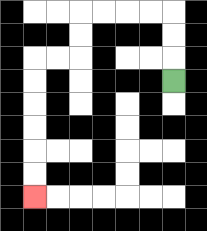{'start': '[7, 3]', 'end': '[1, 8]', 'path_directions': 'U,U,U,L,L,L,L,D,D,L,L,D,D,D,D,D,D', 'path_coordinates': '[[7, 3], [7, 2], [7, 1], [7, 0], [6, 0], [5, 0], [4, 0], [3, 0], [3, 1], [3, 2], [2, 2], [1, 2], [1, 3], [1, 4], [1, 5], [1, 6], [1, 7], [1, 8]]'}